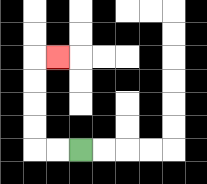{'start': '[3, 6]', 'end': '[2, 2]', 'path_directions': 'L,L,U,U,U,U,R', 'path_coordinates': '[[3, 6], [2, 6], [1, 6], [1, 5], [1, 4], [1, 3], [1, 2], [2, 2]]'}